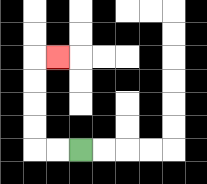{'start': '[3, 6]', 'end': '[2, 2]', 'path_directions': 'L,L,U,U,U,U,R', 'path_coordinates': '[[3, 6], [2, 6], [1, 6], [1, 5], [1, 4], [1, 3], [1, 2], [2, 2]]'}